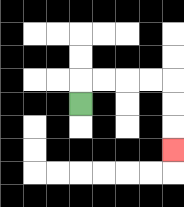{'start': '[3, 4]', 'end': '[7, 6]', 'path_directions': 'U,R,R,R,R,D,D,D', 'path_coordinates': '[[3, 4], [3, 3], [4, 3], [5, 3], [6, 3], [7, 3], [7, 4], [7, 5], [7, 6]]'}